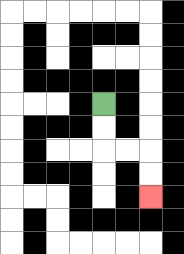{'start': '[4, 4]', 'end': '[6, 8]', 'path_directions': 'D,D,R,R,D,D', 'path_coordinates': '[[4, 4], [4, 5], [4, 6], [5, 6], [6, 6], [6, 7], [6, 8]]'}